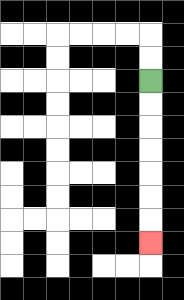{'start': '[6, 3]', 'end': '[6, 10]', 'path_directions': 'D,D,D,D,D,D,D', 'path_coordinates': '[[6, 3], [6, 4], [6, 5], [6, 6], [6, 7], [6, 8], [6, 9], [6, 10]]'}